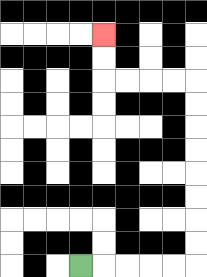{'start': '[3, 11]', 'end': '[4, 1]', 'path_directions': 'R,R,R,R,R,U,U,U,U,U,U,U,U,L,L,L,L,U,U', 'path_coordinates': '[[3, 11], [4, 11], [5, 11], [6, 11], [7, 11], [8, 11], [8, 10], [8, 9], [8, 8], [8, 7], [8, 6], [8, 5], [8, 4], [8, 3], [7, 3], [6, 3], [5, 3], [4, 3], [4, 2], [4, 1]]'}